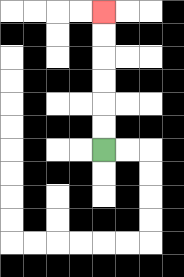{'start': '[4, 6]', 'end': '[4, 0]', 'path_directions': 'U,U,U,U,U,U', 'path_coordinates': '[[4, 6], [4, 5], [4, 4], [4, 3], [4, 2], [4, 1], [4, 0]]'}